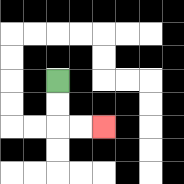{'start': '[2, 3]', 'end': '[4, 5]', 'path_directions': 'D,D,R,R', 'path_coordinates': '[[2, 3], [2, 4], [2, 5], [3, 5], [4, 5]]'}